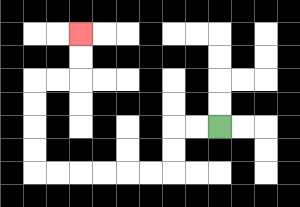{'start': '[9, 5]', 'end': '[3, 1]', 'path_directions': 'L,L,D,D,L,L,L,L,L,L,U,U,U,U,R,R,U,U', 'path_coordinates': '[[9, 5], [8, 5], [7, 5], [7, 6], [7, 7], [6, 7], [5, 7], [4, 7], [3, 7], [2, 7], [1, 7], [1, 6], [1, 5], [1, 4], [1, 3], [2, 3], [3, 3], [3, 2], [3, 1]]'}